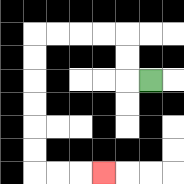{'start': '[6, 3]', 'end': '[4, 7]', 'path_directions': 'L,U,U,L,L,L,L,D,D,D,D,D,D,R,R,R', 'path_coordinates': '[[6, 3], [5, 3], [5, 2], [5, 1], [4, 1], [3, 1], [2, 1], [1, 1], [1, 2], [1, 3], [1, 4], [1, 5], [1, 6], [1, 7], [2, 7], [3, 7], [4, 7]]'}